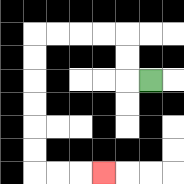{'start': '[6, 3]', 'end': '[4, 7]', 'path_directions': 'L,U,U,L,L,L,L,D,D,D,D,D,D,R,R,R', 'path_coordinates': '[[6, 3], [5, 3], [5, 2], [5, 1], [4, 1], [3, 1], [2, 1], [1, 1], [1, 2], [1, 3], [1, 4], [1, 5], [1, 6], [1, 7], [2, 7], [3, 7], [4, 7]]'}